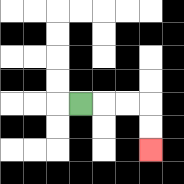{'start': '[3, 4]', 'end': '[6, 6]', 'path_directions': 'R,R,R,D,D', 'path_coordinates': '[[3, 4], [4, 4], [5, 4], [6, 4], [6, 5], [6, 6]]'}